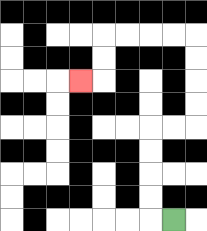{'start': '[7, 9]', 'end': '[3, 3]', 'path_directions': 'L,U,U,U,U,R,R,U,U,U,U,L,L,L,L,D,D,L', 'path_coordinates': '[[7, 9], [6, 9], [6, 8], [6, 7], [6, 6], [6, 5], [7, 5], [8, 5], [8, 4], [8, 3], [8, 2], [8, 1], [7, 1], [6, 1], [5, 1], [4, 1], [4, 2], [4, 3], [3, 3]]'}